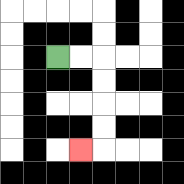{'start': '[2, 2]', 'end': '[3, 6]', 'path_directions': 'R,R,D,D,D,D,L', 'path_coordinates': '[[2, 2], [3, 2], [4, 2], [4, 3], [4, 4], [4, 5], [4, 6], [3, 6]]'}